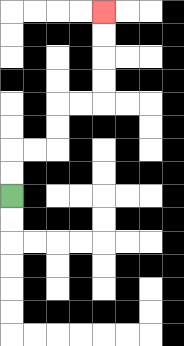{'start': '[0, 8]', 'end': '[4, 0]', 'path_directions': 'U,U,R,R,U,U,R,R,U,U,U,U', 'path_coordinates': '[[0, 8], [0, 7], [0, 6], [1, 6], [2, 6], [2, 5], [2, 4], [3, 4], [4, 4], [4, 3], [4, 2], [4, 1], [4, 0]]'}